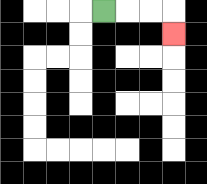{'start': '[4, 0]', 'end': '[7, 1]', 'path_directions': 'R,R,R,D', 'path_coordinates': '[[4, 0], [5, 0], [6, 0], [7, 0], [7, 1]]'}